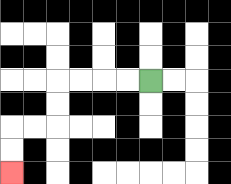{'start': '[6, 3]', 'end': '[0, 7]', 'path_directions': 'L,L,L,L,D,D,L,L,D,D', 'path_coordinates': '[[6, 3], [5, 3], [4, 3], [3, 3], [2, 3], [2, 4], [2, 5], [1, 5], [0, 5], [0, 6], [0, 7]]'}